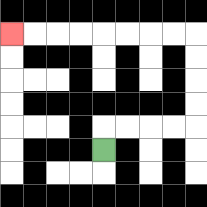{'start': '[4, 6]', 'end': '[0, 1]', 'path_directions': 'U,R,R,R,R,U,U,U,U,L,L,L,L,L,L,L,L', 'path_coordinates': '[[4, 6], [4, 5], [5, 5], [6, 5], [7, 5], [8, 5], [8, 4], [8, 3], [8, 2], [8, 1], [7, 1], [6, 1], [5, 1], [4, 1], [3, 1], [2, 1], [1, 1], [0, 1]]'}